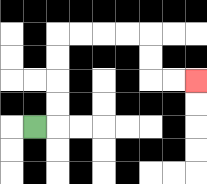{'start': '[1, 5]', 'end': '[8, 3]', 'path_directions': 'R,U,U,U,U,R,R,R,R,D,D,R,R', 'path_coordinates': '[[1, 5], [2, 5], [2, 4], [2, 3], [2, 2], [2, 1], [3, 1], [4, 1], [5, 1], [6, 1], [6, 2], [6, 3], [7, 3], [8, 3]]'}